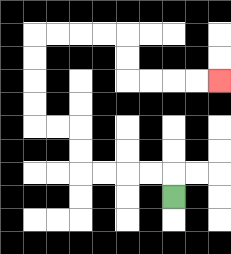{'start': '[7, 8]', 'end': '[9, 3]', 'path_directions': 'U,L,L,L,L,U,U,L,L,U,U,U,U,R,R,R,R,D,D,R,R,R,R', 'path_coordinates': '[[7, 8], [7, 7], [6, 7], [5, 7], [4, 7], [3, 7], [3, 6], [3, 5], [2, 5], [1, 5], [1, 4], [1, 3], [1, 2], [1, 1], [2, 1], [3, 1], [4, 1], [5, 1], [5, 2], [5, 3], [6, 3], [7, 3], [8, 3], [9, 3]]'}